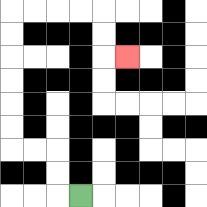{'start': '[3, 8]', 'end': '[5, 2]', 'path_directions': 'L,U,U,L,L,U,U,U,U,U,U,R,R,R,R,D,D,R', 'path_coordinates': '[[3, 8], [2, 8], [2, 7], [2, 6], [1, 6], [0, 6], [0, 5], [0, 4], [0, 3], [0, 2], [0, 1], [0, 0], [1, 0], [2, 0], [3, 0], [4, 0], [4, 1], [4, 2], [5, 2]]'}